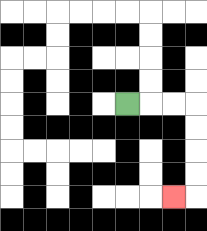{'start': '[5, 4]', 'end': '[7, 8]', 'path_directions': 'R,R,R,D,D,D,D,L', 'path_coordinates': '[[5, 4], [6, 4], [7, 4], [8, 4], [8, 5], [8, 6], [8, 7], [8, 8], [7, 8]]'}